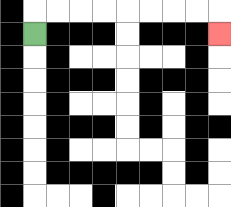{'start': '[1, 1]', 'end': '[9, 1]', 'path_directions': 'U,R,R,R,R,R,R,R,R,D', 'path_coordinates': '[[1, 1], [1, 0], [2, 0], [3, 0], [4, 0], [5, 0], [6, 0], [7, 0], [8, 0], [9, 0], [9, 1]]'}